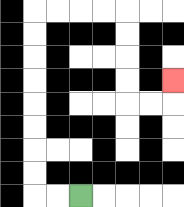{'start': '[3, 8]', 'end': '[7, 3]', 'path_directions': 'L,L,U,U,U,U,U,U,U,U,R,R,R,R,D,D,D,D,R,R,U', 'path_coordinates': '[[3, 8], [2, 8], [1, 8], [1, 7], [1, 6], [1, 5], [1, 4], [1, 3], [1, 2], [1, 1], [1, 0], [2, 0], [3, 0], [4, 0], [5, 0], [5, 1], [5, 2], [5, 3], [5, 4], [6, 4], [7, 4], [7, 3]]'}